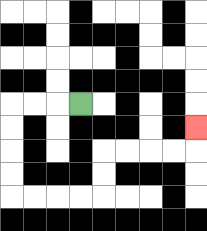{'start': '[3, 4]', 'end': '[8, 5]', 'path_directions': 'L,L,L,D,D,D,D,R,R,R,R,U,U,R,R,R,R,U', 'path_coordinates': '[[3, 4], [2, 4], [1, 4], [0, 4], [0, 5], [0, 6], [0, 7], [0, 8], [1, 8], [2, 8], [3, 8], [4, 8], [4, 7], [4, 6], [5, 6], [6, 6], [7, 6], [8, 6], [8, 5]]'}